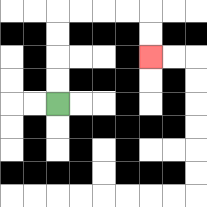{'start': '[2, 4]', 'end': '[6, 2]', 'path_directions': 'U,U,U,U,R,R,R,R,D,D', 'path_coordinates': '[[2, 4], [2, 3], [2, 2], [2, 1], [2, 0], [3, 0], [4, 0], [5, 0], [6, 0], [6, 1], [6, 2]]'}